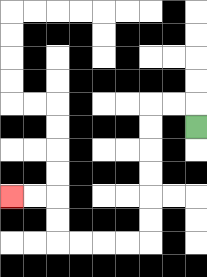{'start': '[8, 5]', 'end': '[0, 8]', 'path_directions': 'U,L,L,D,D,D,D,D,D,L,L,L,L,U,U,L,L', 'path_coordinates': '[[8, 5], [8, 4], [7, 4], [6, 4], [6, 5], [6, 6], [6, 7], [6, 8], [6, 9], [6, 10], [5, 10], [4, 10], [3, 10], [2, 10], [2, 9], [2, 8], [1, 8], [0, 8]]'}